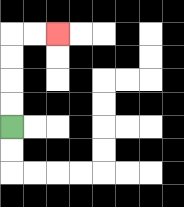{'start': '[0, 5]', 'end': '[2, 1]', 'path_directions': 'U,U,U,U,R,R', 'path_coordinates': '[[0, 5], [0, 4], [0, 3], [0, 2], [0, 1], [1, 1], [2, 1]]'}